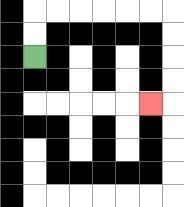{'start': '[1, 2]', 'end': '[6, 4]', 'path_directions': 'U,U,R,R,R,R,R,R,D,D,D,D,L', 'path_coordinates': '[[1, 2], [1, 1], [1, 0], [2, 0], [3, 0], [4, 0], [5, 0], [6, 0], [7, 0], [7, 1], [7, 2], [7, 3], [7, 4], [6, 4]]'}